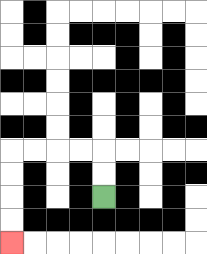{'start': '[4, 8]', 'end': '[0, 10]', 'path_directions': 'U,U,L,L,L,L,D,D,D,D', 'path_coordinates': '[[4, 8], [4, 7], [4, 6], [3, 6], [2, 6], [1, 6], [0, 6], [0, 7], [0, 8], [0, 9], [0, 10]]'}